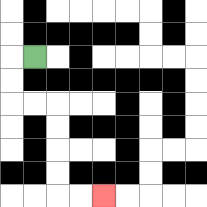{'start': '[1, 2]', 'end': '[4, 8]', 'path_directions': 'L,D,D,R,R,D,D,D,D,R,R', 'path_coordinates': '[[1, 2], [0, 2], [0, 3], [0, 4], [1, 4], [2, 4], [2, 5], [2, 6], [2, 7], [2, 8], [3, 8], [4, 8]]'}